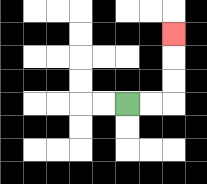{'start': '[5, 4]', 'end': '[7, 1]', 'path_directions': 'R,R,U,U,U', 'path_coordinates': '[[5, 4], [6, 4], [7, 4], [7, 3], [7, 2], [7, 1]]'}